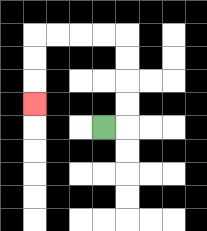{'start': '[4, 5]', 'end': '[1, 4]', 'path_directions': 'R,U,U,U,U,L,L,L,L,D,D,D', 'path_coordinates': '[[4, 5], [5, 5], [5, 4], [5, 3], [5, 2], [5, 1], [4, 1], [3, 1], [2, 1], [1, 1], [1, 2], [1, 3], [1, 4]]'}